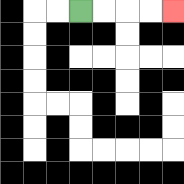{'start': '[3, 0]', 'end': '[7, 0]', 'path_directions': 'R,R,R,R', 'path_coordinates': '[[3, 0], [4, 0], [5, 0], [6, 0], [7, 0]]'}